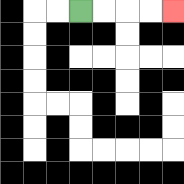{'start': '[3, 0]', 'end': '[7, 0]', 'path_directions': 'R,R,R,R', 'path_coordinates': '[[3, 0], [4, 0], [5, 0], [6, 0], [7, 0]]'}